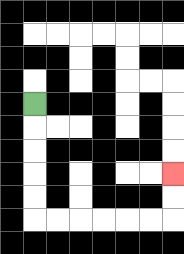{'start': '[1, 4]', 'end': '[7, 7]', 'path_directions': 'D,D,D,D,D,R,R,R,R,R,R,U,U', 'path_coordinates': '[[1, 4], [1, 5], [1, 6], [1, 7], [1, 8], [1, 9], [2, 9], [3, 9], [4, 9], [5, 9], [6, 9], [7, 9], [7, 8], [7, 7]]'}